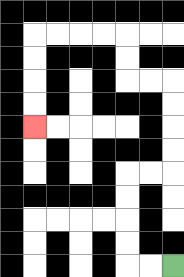{'start': '[7, 11]', 'end': '[1, 5]', 'path_directions': 'L,L,U,U,U,U,R,R,U,U,U,U,L,L,U,U,L,L,L,L,D,D,D,D', 'path_coordinates': '[[7, 11], [6, 11], [5, 11], [5, 10], [5, 9], [5, 8], [5, 7], [6, 7], [7, 7], [7, 6], [7, 5], [7, 4], [7, 3], [6, 3], [5, 3], [5, 2], [5, 1], [4, 1], [3, 1], [2, 1], [1, 1], [1, 2], [1, 3], [1, 4], [1, 5]]'}